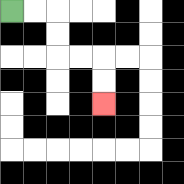{'start': '[0, 0]', 'end': '[4, 4]', 'path_directions': 'R,R,D,D,R,R,D,D', 'path_coordinates': '[[0, 0], [1, 0], [2, 0], [2, 1], [2, 2], [3, 2], [4, 2], [4, 3], [4, 4]]'}